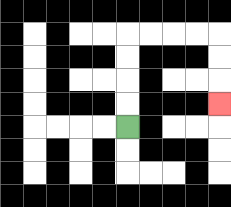{'start': '[5, 5]', 'end': '[9, 4]', 'path_directions': 'U,U,U,U,R,R,R,R,D,D,D', 'path_coordinates': '[[5, 5], [5, 4], [5, 3], [5, 2], [5, 1], [6, 1], [7, 1], [8, 1], [9, 1], [9, 2], [9, 3], [9, 4]]'}